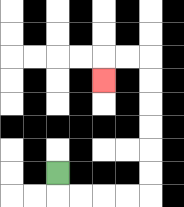{'start': '[2, 7]', 'end': '[4, 3]', 'path_directions': 'D,R,R,R,R,U,U,U,U,U,U,L,L,D', 'path_coordinates': '[[2, 7], [2, 8], [3, 8], [4, 8], [5, 8], [6, 8], [6, 7], [6, 6], [6, 5], [6, 4], [6, 3], [6, 2], [5, 2], [4, 2], [4, 3]]'}